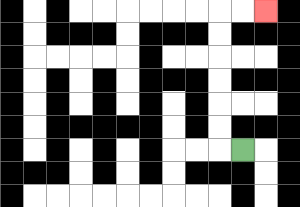{'start': '[10, 6]', 'end': '[11, 0]', 'path_directions': 'L,U,U,U,U,U,U,R,R', 'path_coordinates': '[[10, 6], [9, 6], [9, 5], [9, 4], [9, 3], [9, 2], [9, 1], [9, 0], [10, 0], [11, 0]]'}